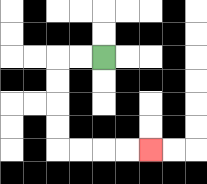{'start': '[4, 2]', 'end': '[6, 6]', 'path_directions': 'L,L,D,D,D,D,R,R,R,R', 'path_coordinates': '[[4, 2], [3, 2], [2, 2], [2, 3], [2, 4], [2, 5], [2, 6], [3, 6], [4, 6], [5, 6], [6, 6]]'}